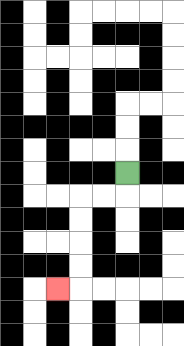{'start': '[5, 7]', 'end': '[2, 12]', 'path_directions': 'D,L,L,D,D,D,D,L', 'path_coordinates': '[[5, 7], [5, 8], [4, 8], [3, 8], [3, 9], [3, 10], [3, 11], [3, 12], [2, 12]]'}